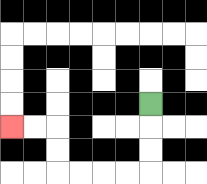{'start': '[6, 4]', 'end': '[0, 5]', 'path_directions': 'D,D,D,L,L,L,L,U,U,L,L', 'path_coordinates': '[[6, 4], [6, 5], [6, 6], [6, 7], [5, 7], [4, 7], [3, 7], [2, 7], [2, 6], [2, 5], [1, 5], [0, 5]]'}